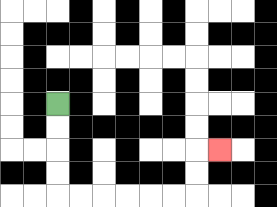{'start': '[2, 4]', 'end': '[9, 6]', 'path_directions': 'D,D,D,D,R,R,R,R,R,R,U,U,R', 'path_coordinates': '[[2, 4], [2, 5], [2, 6], [2, 7], [2, 8], [3, 8], [4, 8], [5, 8], [6, 8], [7, 8], [8, 8], [8, 7], [8, 6], [9, 6]]'}